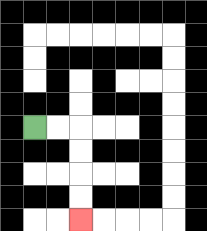{'start': '[1, 5]', 'end': '[3, 9]', 'path_directions': 'R,R,D,D,D,D', 'path_coordinates': '[[1, 5], [2, 5], [3, 5], [3, 6], [3, 7], [3, 8], [3, 9]]'}